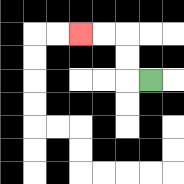{'start': '[6, 3]', 'end': '[3, 1]', 'path_directions': 'L,U,U,L,L', 'path_coordinates': '[[6, 3], [5, 3], [5, 2], [5, 1], [4, 1], [3, 1]]'}